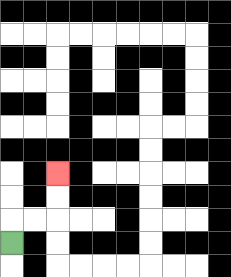{'start': '[0, 10]', 'end': '[2, 7]', 'path_directions': 'U,R,R,U,U', 'path_coordinates': '[[0, 10], [0, 9], [1, 9], [2, 9], [2, 8], [2, 7]]'}